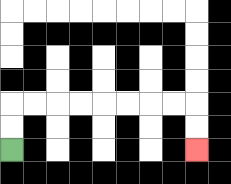{'start': '[0, 6]', 'end': '[8, 6]', 'path_directions': 'U,U,R,R,R,R,R,R,R,R,D,D', 'path_coordinates': '[[0, 6], [0, 5], [0, 4], [1, 4], [2, 4], [3, 4], [4, 4], [5, 4], [6, 4], [7, 4], [8, 4], [8, 5], [8, 6]]'}